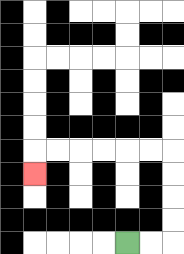{'start': '[5, 10]', 'end': '[1, 7]', 'path_directions': 'R,R,U,U,U,U,L,L,L,L,L,L,D', 'path_coordinates': '[[5, 10], [6, 10], [7, 10], [7, 9], [7, 8], [7, 7], [7, 6], [6, 6], [5, 6], [4, 6], [3, 6], [2, 6], [1, 6], [1, 7]]'}